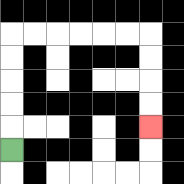{'start': '[0, 6]', 'end': '[6, 5]', 'path_directions': 'U,U,U,U,U,R,R,R,R,R,R,D,D,D,D', 'path_coordinates': '[[0, 6], [0, 5], [0, 4], [0, 3], [0, 2], [0, 1], [1, 1], [2, 1], [3, 1], [4, 1], [5, 1], [6, 1], [6, 2], [6, 3], [6, 4], [6, 5]]'}